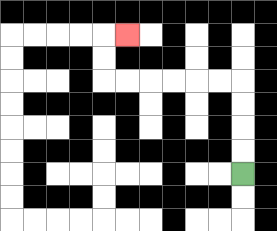{'start': '[10, 7]', 'end': '[5, 1]', 'path_directions': 'U,U,U,U,L,L,L,L,L,L,U,U,R', 'path_coordinates': '[[10, 7], [10, 6], [10, 5], [10, 4], [10, 3], [9, 3], [8, 3], [7, 3], [6, 3], [5, 3], [4, 3], [4, 2], [4, 1], [5, 1]]'}